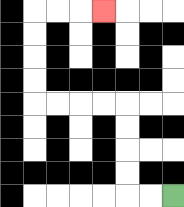{'start': '[7, 8]', 'end': '[4, 0]', 'path_directions': 'L,L,U,U,U,U,L,L,L,L,U,U,U,U,R,R,R', 'path_coordinates': '[[7, 8], [6, 8], [5, 8], [5, 7], [5, 6], [5, 5], [5, 4], [4, 4], [3, 4], [2, 4], [1, 4], [1, 3], [1, 2], [1, 1], [1, 0], [2, 0], [3, 0], [4, 0]]'}